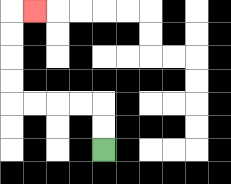{'start': '[4, 6]', 'end': '[1, 0]', 'path_directions': 'U,U,L,L,L,L,U,U,U,U,R', 'path_coordinates': '[[4, 6], [4, 5], [4, 4], [3, 4], [2, 4], [1, 4], [0, 4], [0, 3], [0, 2], [0, 1], [0, 0], [1, 0]]'}